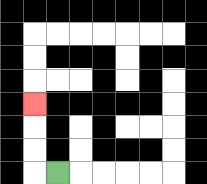{'start': '[2, 7]', 'end': '[1, 4]', 'path_directions': 'L,U,U,U', 'path_coordinates': '[[2, 7], [1, 7], [1, 6], [1, 5], [1, 4]]'}